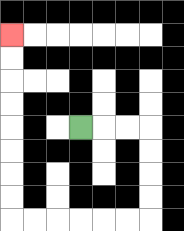{'start': '[3, 5]', 'end': '[0, 1]', 'path_directions': 'R,R,R,D,D,D,D,L,L,L,L,L,L,U,U,U,U,U,U,U,U', 'path_coordinates': '[[3, 5], [4, 5], [5, 5], [6, 5], [6, 6], [6, 7], [6, 8], [6, 9], [5, 9], [4, 9], [3, 9], [2, 9], [1, 9], [0, 9], [0, 8], [0, 7], [0, 6], [0, 5], [0, 4], [0, 3], [0, 2], [0, 1]]'}